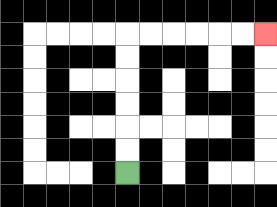{'start': '[5, 7]', 'end': '[11, 1]', 'path_directions': 'U,U,U,U,U,U,R,R,R,R,R,R', 'path_coordinates': '[[5, 7], [5, 6], [5, 5], [5, 4], [5, 3], [5, 2], [5, 1], [6, 1], [7, 1], [8, 1], [9, 1], [10, 1], [11, 1]]'}